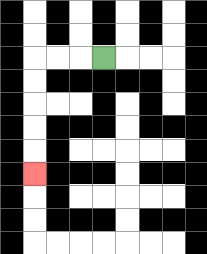{'start': '[4, 2]', 'end': '[1, 7]', 'path_directions': 'L,L,L,D,D,D,D,D', 'path_coordinates': '[[4, 2], [3, 2], [2, 2], [1, 2], [1, 3], [1, 4], [1, 5], [1, 6], [1, 7]]'}